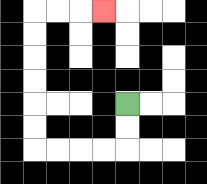{'start': '[5, 4]', 'end': '[4, 0]', 'path_directions': 'D,D,L,L,L,L,U,U,U,U,U,U,R,R,R', 'path_coordinates': '[[5, 4], [5, 5], [5, 6], [4, 6], [3, 6], [2, 6], [1, 6], [1, 5], [1, 4], [1, 3], [1, 2], [1, 1], [1, 0], [2, 0], [3, 0], [4, 0]]'}